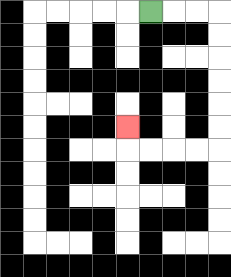{'start': '[6, 0]', 'end': '[5, 5]', 'path_directions': 'R,R,R,D,D,D,D,D,D,L,L,L,L,U', 'path_coordinates': '[[6, 0], [7, 0], [8, 0], [9, 0], [9, 1], [9, 2], [9, 3], [9, 4], [9, 5], [9, 6], [8, 6], [7, 6], [6, 6], [5, 6], [5, 5]]'}